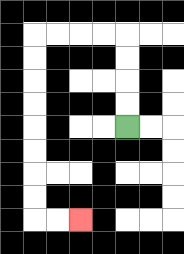{'start': '[5, 5]', 'end': '[3, 9]', 'path_directions': 'U,U,U,U,L,L,L,L,D,D,D,D,D,D,D,D,R,R', 'path_coordinates': '[[5, 5], [5, 4], [5, 3], [5, 2], [5, 1], [4, 1], [3, 1], [2, 1], [1, 1], [1, 2], [1, 3], [1, 4], [1, 5], [1, 6], [1, 7], [1, 8], [1, 9], [2, 9], [3, 9]]'}